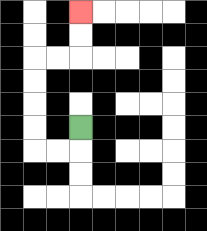{'start': '[3, 5]', 'end': '[3, 0]', 'path_directions': 'D,L,L,U,U,U,U,R,R,U,U', 'path_coordinates': '[[3, 5], [3, 6], [2, 6], [1, 6], [1, 5], [1, 4], [1, 3], [1, 2], [2, 2], [3, 2], [3, 1], [3, 0]]'}